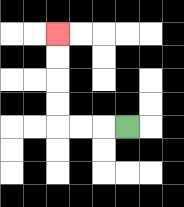{'start': '[5, 5]', 'end': '[2, 1]', 'path_directions': 'L,L,L,U,U,U,U', 'path_coordinates': '[[5, 5], [4, 5], [3, 5], [2, 5], [2, 4], [2, 3], [2, 2], [2, 1]]'}